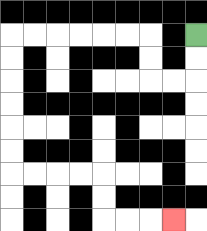{'start': '[8, 1]', 'end': '[7, 9]', 'path_directions': 'D,D,L,L,U,U,L,L,L,L,L,L,D,D,D,D,D,D,R,R,R,R,D,D,R,R,R', 'path_coordinates': '[[8, 1], [8, 2], [8, 3], [7, 3], [6, 3], [6, 2], [6, 1], [5, 1], [4, 1], [3, 1], [2, 1], [1, 1], [0, 1], [0, 2], [0, 3], [0, 4], [0, 5], [0, 6], [0, 7], [1, 7], [2, 7], [3, 7], [4, 7], [4, 8], [4, 9], [5, 9], [6, 9], [7, 9]]'}